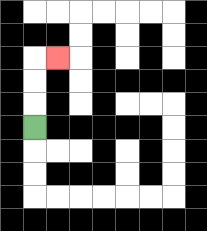{'start': '[1, 5]', 'end': '[2, 2]', 'path_directions': 'U,U,U,R', 'path_coordinates': '[[1, 5], [1, 4], [1, 3], [1, 2], [2, 2]]'}